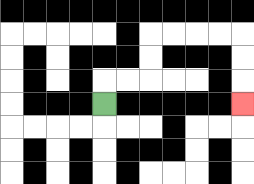{'start': '[4, 4]', 'end': '[10, 4]', 'path_directions': 'U,R,R,U,U,R,R,R,R,D,D,D', 'path_coordinates': '[[4, 4], [4, 3], [5, 3], [6, 3], [6, 2], [6, 1], [7, 1], [8, 1], [9, 1], [10, 1], [10, 2], [10, 3], [10, 4]]'}